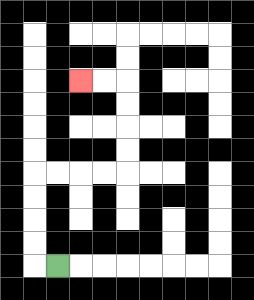{'start': '[2, 11]', 'end': '[3, 3]', 'path_directions': 'L,U,U,U,U,R,R,R,R,U,U,U,U,L,L', 'path_coordinates': '[[2, 11], [1, 11], [1, 10], [1, 9], [1, 8], [1, 7], [2, 7], [3, 7], [4, 7], [5, 7], [5, 6], [5, 5], [5, 4], [5, 3], [4, 3], [3, 3]]'}